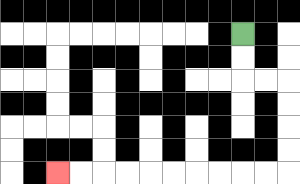{'start': '[10, 1]', 'end': '[2, 7]', 'path_directions': 'D,D,R,R,D,D,D,D,L,L,L,L,L,L,L,L,L,L', 'path_coordinates': '[[10, 1], [10, 2], [10, 3], [11, 3], [12, 3], [12, 4], [12, 5], [12, 6], [12, 7], [11, 7], [10, 7], [9, 7], [8, 7], [7, 7], [6, 7], [5, 7], [4, 7], [3, 7], [2, 7]]'}